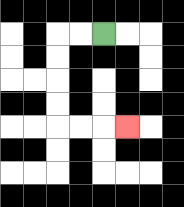{'start': '[4, 1]', 'end': '[5, 5]', 'path_directions': 'L,L,D,D,D,D,R,R,R', 'path_coordinates': '[[4, 1], [3, 1], [2, 1], [2, 2], [2, 3], [2, 4], [2, 5], [3, 5], [4, 5], [5, 5]]'}